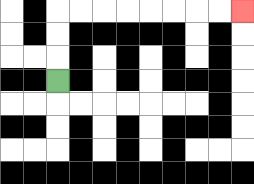{'start': '[2, 3]', 'end': '[10, 0]', 'path_directions': 'U,U,U,R,R,R,R,R,R,R,R', 'path_coordinates': '[[2, 3], [2, 2], [2, 1], [2, 0], [3, 0], [4, 0], [5, 0], [6, 0], [7, 0], [8, 0], [9, 0], [10, 0]]'}